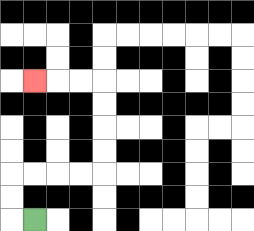{'start': '[1, 9]', 'end': '[1, 3]', 'path_directions': 'L,U,U,R,R,R,R,U,U,U,U,L,L,L', 'path_coordinates': '[[1, 9], [0, 9], [0, 8], [0, 7], [1, 7], [2, 7], [3, 7], [4, 7], [4, 6], [4, 5], [4, 4], [4, 3], [3, 3], [2, 3], [1, 3]]'}